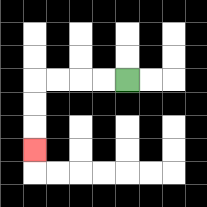{'start': '[5, 3]', 'end': '[1, 6]', 'path_directions': 'L,L,L,L,D,D,D', 'path_coordinates': '[[5, 3], [4, 3], [3, 3], [2, 3], [1, 3], [1, 4], [1, 5], [1, 6]]'}